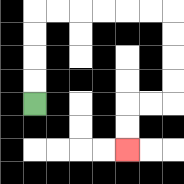{'start': '[1, 4]', 'end': '[5, 6]', 'path_directions': 'U,U,U,U,R,R,R,R,R,R,D,D,D,D,L,L,D,D', 'path_coordinates': '[[1, 4], [1, 3], [1, 2], [1, 1], [1, 0], [2, 0], [3, 0], [4, 0], [5, 0], [6, 0], [7, 0], [7, 1], [7, 2], [7, 3], [7, 4], [6, 4], [5, 4], [5, 5], [5, 6]]'}